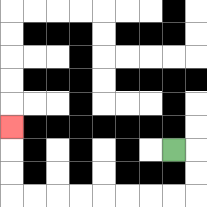{'start': '[7, 6]', 'end': '[0, 5]', 'path_directions': 'R,D,D,L,L,L,L,L,L,L,L,U,U,U', 'path_coordinates': '[[7, 6], [8, 6], [8, 7], [8, 8], [7, 8], [6, 8], [5, 8], [4, 8], [3, 8], [2, 8], [1, 8], [0, 8], [0, 7], [0, 6], [0, 5]]'}